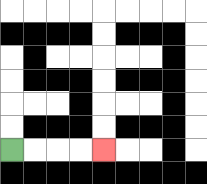{'start': '[0, 6]', 'end': '[4, 6]', 'path_directions': 'R,R,R,R', 'path_coordinates': '[[0, 6], [1, 6], [2, 6], [3, 6], [4, 6]]'}